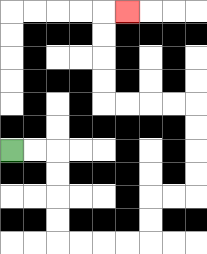{'start': '[0, 6]', 'end': '[5, 0]', 'path_directions': 'R,R,D,D,D,D,R,R,R,R,U,U,R,R,U,U,U,U,L,L,L,L,U,U,U,U,R', 'path_coordinates': '[[0, 6], [1, 6], [2, 6], [2, 7], [2, 8], [2, 9], [2, 10], [3, 10], [4, 10], [5, 10], [6, 10], [6, 9], [6, 8], [7, 8], [8, 8], [8, 7], [8, 6], [8, 5], [8, 4], [7, 4], [6, 4], [5, 4], [4, 4], [4, 3], [4, 2], [4, 1], [4, 0], [5, 0]]'}